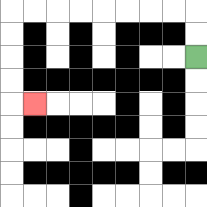{'start': '[8, 2]', 'end': '[1, 4]', 'path_directions': 'U,U,L,L,L,L,L,L,L,L,D,D,D,D,R', 'path_coordinates': '[[8, 2], [8, 1], [8, 0], [7, 0], [6, 0], [5, 0], [4, 0], [3, 0], [2, 0], [1, 0], [0, 0], [0, 1], [0, 2], [0, 3], [0, 4], [1, 4]]'}